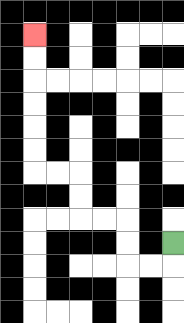{'start': '[7, 10]', 'end': '[1, 1]', 'path_directions': 'D,L,L,U,U,L,L,U,U,L,L,U,U,U,U,U,U', 'path_coordinates': '[[7, 10], [7, 11], [6, 11], [5, 11], [5, 10], [5, 9], [4, 9], [3, 9], [3, 8], [3, 7], [2, 7], [1, 7], [1, 6], [1, 5], [1, 4], [1, 3], [1, 2], [1, 1]]'}